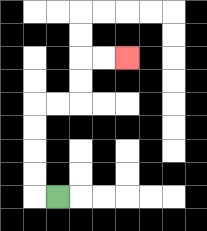{'start': '[2, 8]', 'end': '[5, 2]', 'path_directions': 'L,U,U,U,U,R,R,U,U,R,R', 'path_coordinates': '[[2, 8], [1, 8], [1, 7], [1, 6], [1, 5], [1, 4], [2, 4], [3, 4], [3, 3], [3, 2], [4, 2], [5, 2]]'}